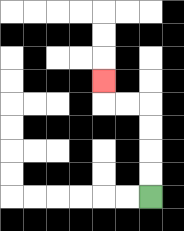{'start': '[6, 8]', 'end': '[4, 3]', 'path_directions': 'U,U,U,U,L,L,U', 'path_coordinates': '[[6, 8], [6, 7], [6, 6], [6, 5], [6, 4], [5, 4], [4, 4], [4, 3]]'}